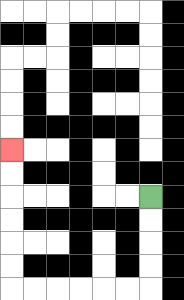{'start': '[6, 8]', 'end': '[0, 6]', 'path_directions': 'D,D,D,D,L,L,L,L,L,L,U,U,U,U,U,U', 'path_coordinates': '[[6, 8], [6, 9], [6, 10], [6, 11], [6, 12], [5, 12], [4, 12], [3, 12], [2, 12], [1, 12], [0, 12], [0, 11], [0, 10], [0, 9], [0, 8], [0, 7], [0, 6]]'}